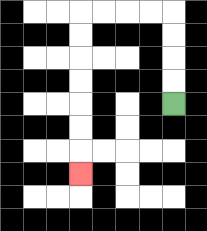{'start': '[7, 4]', 'end': '[3, 7]', 'path_directions': 'U,U,U,U,L,L,L,L,D,D,D,D,D,D,D', 'path_coordinates': '[[7, 4], [7, 3], [7, 2], [7, 1], [7, 0], [6, 0], [5, 0], [4, 0], [3, 0], [3, 1], [3, 2], [3, 3], [3, 4], [3, 5], [3, 6], [3, 7]]'}